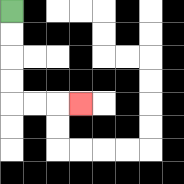{'start': '[0, 0]', 'end': '[3, 4]', 'path_directions': 'D,D,D,D,R,R,R', 'path_coordinates': '[[0, 0], [0, 1], [0, 2], [0, 3], [0, 4], [1, 4], [2, 4], [3, 4]]'}